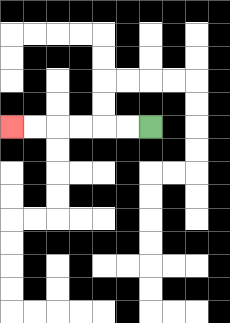{'start': '[6, 5]', 'end': '[0, 5]', 'path_directions': 'L,L,L,L,L,L', 'path_coordinates': '[[6, 5], [5, 5], [4, 5], [3, 5], [2, 5], [1, 5], [0, 5]]'}